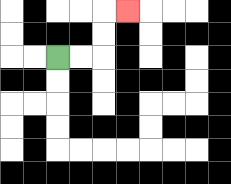{'start': '[2, 2]', 'end': '[5, 0]', 'path_directions': 'R,R,U,U,R', 'path_coordinates': '[[2, 2], [3, 2], [4, 2], [4, 1], [4, 0], [5, 0]]'}